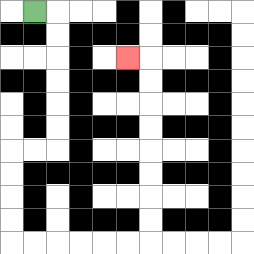{'start': '[1, 0]', 'end': '[5, 2]', 'path_directions': 'R,D,D,D,D,D,D,L,L,D,D,D,D,R,R,R,R,R,R,U,U,U,U,U,U,U,U,L', 'path_coordinates': '[[1, 0], [2, 0], [2, 1], [2, 2], [2, 3], [2, 4], [2, 5], [2, 6], [1, 6], [0, 6], [0, 7], [0, 8], [0, 9], [0, 10], [1, 10], [2, 10], [3, 10], [4, 10], [5, 10], [6, 10], [6, 9], [6, 8], [6, 7], [6, 6], [6, 5], [6, 4], [6, 3], [6, 2], [5, 2]]'}